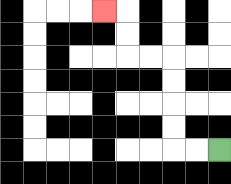{'start': '[9, 6]', 'end': '[4, 0]', 'path_directions': 'L,L,U,U,U,U,L,L,U,U,L', 'path_coordinates': '[[9, 6], [8, 6], [7, 6], [7, 5], [7, 4], [7, 3], [7, 2], [6, 2], [5, 2], [5, 1], [5, 0], [4, 0]]'}